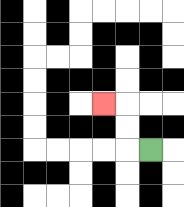{'start': '[6, 6]', 'end': '[4, 4]', 'path_directions': 'L,U,U,L', 'path_coordinates': '[[6, 6], [5, 6], [5, 5], [5, 4], [4, 4]]'}